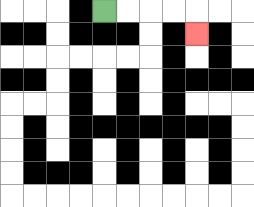{'start': '[4, 0]', 'end': '[8, 1]', 'path_directions': 'R,R,R,R,D', 'path_coordinates': '[[4, 0], [5, 0], [6, 0], [7, 0], [8, 0], [8, 1]]'}